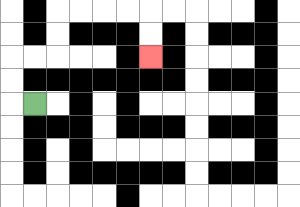{'start': '[1, 4]', 'end': '[6, 2]', 'path_directions': 'L,U,U,R,R,U,U,R,R,R,R,D,D', 'path_coordinates': '[[1, 4], [0, 4], [0, 3], [0, 2], [1, 2], [2, 2], [2, 1], [2, 0], [3, 0], [4, 0], [5, 0], [6, 0], [6, 1], [6, 2]]'}